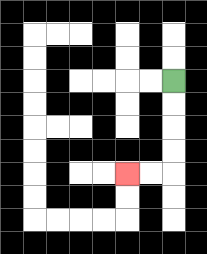{'start': '[7, 3]', 'end': '[5, 7]', 'path_directions': 'D,D,D,D,L,L', 'path_coordinates': '[[7, 3], [7, 4], [7, 5], [7, 6], [7, 7], [6, 7], [5, 7]]'}